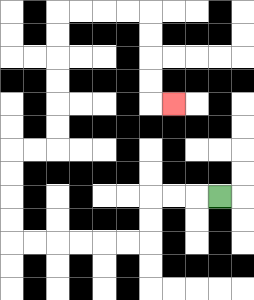{'start': '[9, 8]', 'end': '[7, 4]', 'path_directions': 'L,L,L,D,D,L,L,L,L,L,L,U,U,U,U,R,R,U,U,U,U,U,U,R,R,R,R,D,D,D,D,R', 'path_coordinates': '[[9, 8], [8, 8], [7, 8], [6, 8], [6, 9], [6, 10], [5, 10], [4, 10], [3, 10], [2, 10], [1, 10], [0, 10], [0, 9], [0, 8], [0, 7], [0, 6], [1, 6], [2, 6], [2, 5], [2, 4], [2, 3], [2, 2], [2, 1], [2, 0], [3, 0], [4, 0], [5, 0], [6, 0], [6, 1], [6, 2], [6, 3], [6, 4], [7, 4]]'}